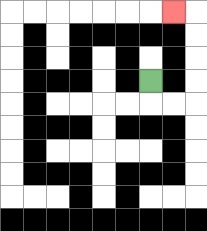{'start': '[6, 3]', 'end': '[7, 0]', 'path_directions': 'D,R,R,U,U,U,U,L', 'path_coordinates': '[[6, 3], [6, 4], [7, 4], [8, 4], [8, 3], [8, 2], [8, 1], [8, 0], [7, 0]]'}